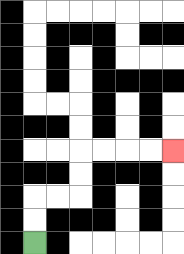{'start': '[1, 10]', 'end': '[7, 6]', 'path_directions': 'U,U,R,R,U,U,R,R,R,R', 'path_coordinates': '[[1, 10], [1, 9], [1, 8], [2, 8], [3, 8], [3, 7], [3, 6], [4, 6], [5, 6], [6, 6], [7, 6]]'}